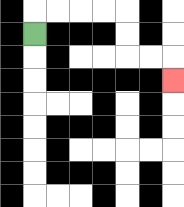{'start': '[1, 1]', 'end': '[7, 3]', 'path_directions': 'U,R,R,R,R,D,D,R,R,D', 'path_coordinates': '[[1, 1], [1, 0], [2, 0], [3, 0], [4, 0], [5, 0], [5, 1], [5, 2], [6, 2], [7, 2], [7, 3]]'}